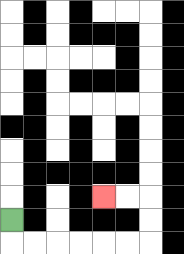{'start': '[0, 9]', 'end': '[4, 8]', 'path_directions': 'D,R,R,R,R,R,R,U,U,L,L', 'path_coordinates': '[[0, 9], [0, 10], [1, 10], [2, 10], [3, 10], [4, 10], [5, 10], [6, 10], [6, 9], [6, 8], [5, 8], [4, 8]]'}